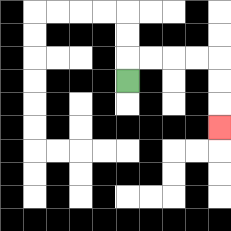{'start': '[5, 3]', 'end': '[9, 5]', 'path_directions': 'U,R,R,R,R,D,D,D', 'path_coordinates': '[[5, 3], [5, 2], [6, 2], [7, 2], [8, 2], [9, 2], [9, 3], [9, 4], [9, 5]]'}